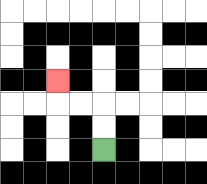{'start': '[4, 6]', 'end': '[2, 3]', 'path_directions': 'U,U,L,L,U', 'path_coordinates': '[[4, 6], [4, 5], [4, 4], [3, 4], [2, 4], [2, 3]]'}